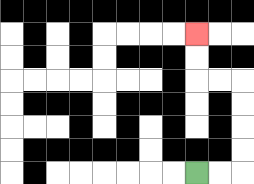{'start': '[8, 7]', 'end': '[8, 1]', 'path_directions': 'R,R,U,U,U,U,L,L,U,U', 'path_coordinates': '[[8, 7], [9, 7], [10, 7], [10, 6], [10, 5], [10, 4], [10, 3], [9, 3], [8, 3], [8, 2], [8, 1]]'}